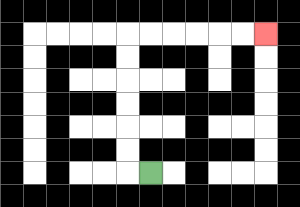{'start': '[6, 7]', 'end': '[11, 1]', 'path_directions': 'L,U,U,U,U,U,U,R,R,R,R,R,R', 'path_coordinates': '[[6, 7], [5, 7], [5, 6], [5, 5], [5, 4], [5, 3], [5, 2], [5, 1], [6, 1], [7, 1], [8, 1], [9, 1], [10, 1], [11, 1]]'}